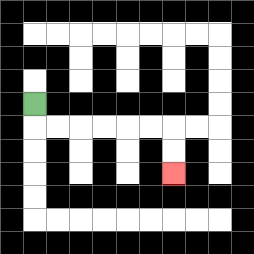{'start': '[1, 4]', 'end': '[7, 7]', 'path_directions': 'D,R,R,R,R,R,R,D,D', 'path_coordinates': '[[1, 4], [1, 5], [2, 5], [3, 5], [4, 5], [5, 5], [6, 5], [7, 5], [7, 6], [7, 7]]'}